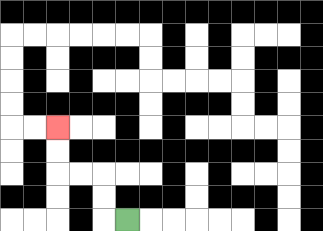{'start': '[5, 9]', 'end': '[2, 5]', 'path_directions': 'L,U,U,L,L,U,U', 'path_coordinates': '[[5, 9], [4, 9], [4, 8], [4, 7], [3, 7], [2, 7], [2, 6], [2, 5]]'}